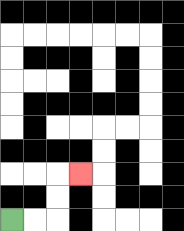{'start': '[0, 9]', 'end': '[3, 7]', 'path_directions': 'R,R,U,U,R', 'path_coordinates': '[[0, 9], [1, 9], [2, 9], [2, 8], [2, 7], [3, 7]]'}